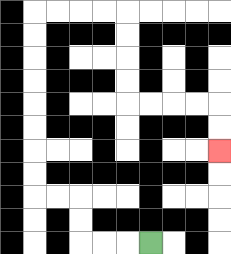{'start': '[6, 10]', 'end': '[9, 6]', 'path_directions': 'L,L,L,U,U,L,L,U,U,U,U,U,U,U,U,R,R,R,R,D,D,D,D,R,R,R,R,D,D', 'path_coordinates': '[[6, 10], [5, 10], [4, 10], [3, 10], [3, 9], [3, 8], [2, 8], [1, 8], [1, 7], [1, 6], [1, 5], [1, 4], [1, 3], [1, 2], [1, 1], [1, 0], [2, 0], [3, 0], [4, 0], [5, 0], [5, 1], [5, 2], [5, 3], [5, 4], [6, 4], [7, 4], [8, 4], [9, 4], [9, 5], [9, 6]]'}